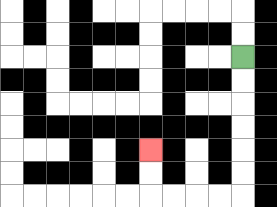{'start': '[10, 2]', 'end': '[6, 6]', 'path_directions': 'D,D,D,D,D,D,L,L,L,L,U,U', 'path_coordinates': '[[10, 2], [10, 3], [10, 4], [10, 5], [10, 6], [10, 7], [10, 8], [9, 8], [8, 8], [7, 8], [6, 8], [6, 7], [6, 6]]'}